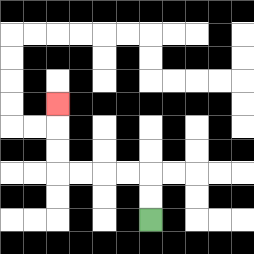{'start': '[6, 9]', 'end': '[2, 4]', 'path_directions': 'U,U,L,L,L,L,U,U,U', 'path_coordinates': '[[6, 9], [6, 8], [6, 7], [5, 7], [4, 7], [3, 7], [2, 7], [2, 6], [2, 5], [2, 4]]'}